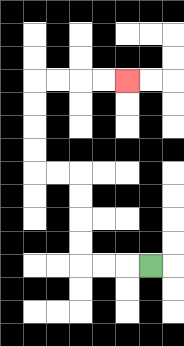{'start': '[6, 11]', 'end': '[5, 3]', 'path_directions': 'L,L,L,U,U,U,U,L,L,U,U,U,U,R,R,R,R', 'path_coordinates': '[[6, 11], [5, 11], [4, 11], [3, 11], [3, 10], [3, 9], [3, 8], [3, 7], [2, 7], [1, 7], [1, 6], [1, 5], [1, 4], [1, 3], [2, 3], [3, 3], [4, 3], [5, 3]]'}